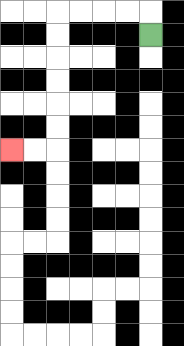{'start': '[6, 1]', 'end': '[0, 6]', 'path_directions': 'U,L,L,L,L,D,D,D,D,D,D,L,L', 'path_coordinates': '[[6, 1], [6, 0], [5, 0], [4, 0], [3, 0], [2, 0], [2, 1], [2, 2], [2, 3], [2, 4], [2, 5], [2, 6], [1, 6], [0, 6]]'}